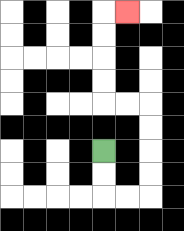{'start': '[4, 6]', 'end': '[5, 0]', 'path_directions': 'D,D,R,R,U,U,U,U,L,L,U,U,U,U,R', 'path_coordinates': '[[4, 6], [4, 7], [4, 8], [5, 8], [6, 8], [6, 7], [6, 6], [6, 5], [6, 4], [5, 4], [4, 4], [4, 3], [4, 2], [4, 1], [4, 0], [5, 0]]'}